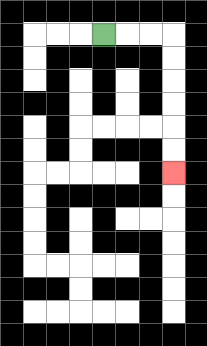{'start': '[4, 1]', 'end': '[7, 7]', 'path_directions': 'R,R,R,D,D,D,D,D,D', 'path_coordinates': '[[4, 1], [5, 1], [6, 1], [7, 1], [7, 2], [7, 3], [7, 4], [7, 5], [7, 6], [7, 7]]'}